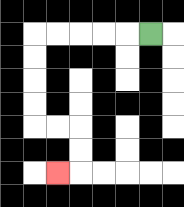{'start': '[6, 1]', 'end': '[2, 7]', 'path_directions': 'L,L,L,L,L,D,D,D,D,R,R,D,D,L', 'path_coordinates': '[[6, 1], [5, 1], [4, 1], [3, 1], [2, 1], [1, 1], [1, 2], [1, 3], [1, 4], [1, 5], [2, 5], [3, 5], [3, 6], [3, 7], [2, 7]]'}